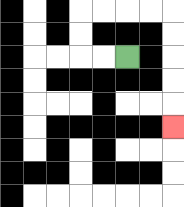{'start': '[5, 2]', 'end': '[7, 5]', 'path_directions': 'L,L,U,U,R,R,R,R,D,D,D,D,D', 'path_coordinates': '[[5, 2], [4, 2], [3, 2], [3, 1], [3, 0], [4, 0], [5, 0], [6, 0], [7, 0], [7, 1], [7, 2], [7, 3], [7, 4], [7, 5]]'}